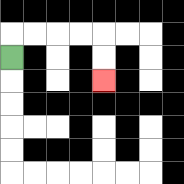{'start': '[0, 2]', 'end': '[4, 3]', 'path_directions': 'U,R,R,R,R,D,D', 'path_coordinates': '[[0, 2], [0, 1], [1, 1], [2, 1], [3, 1], [4, 1], [4, 2], [4, 3]]'}